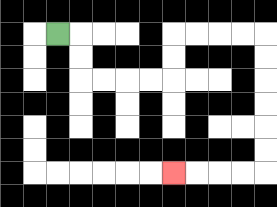{'start': '[2, 1]', 'end': '[7, 7]', 'path_directions': 'R,D,D,R,R,R,R,U,U,R,R,R,R,D,D,D,D,D,D,L,L,L,L', 'path_coordinates': '[[2, 1], [3, 1], [3, 2], [3, 3], [4, 3], [5, 3], [6, 3], [7, 3], [7, 2], [7, 1], [8, 1], [9, 1], [10, 1], [11, 1], [11, 2], [11, 3], [11, 4], [11, 5], [11, 6], [11, 7], [10, 7], [9, 7], [8, 7], [7, 7]]'}